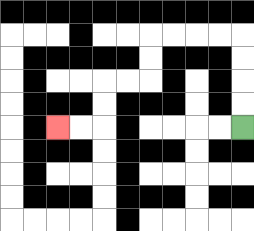{'start': '[10, 5]', 'end': '[2, 5]', 'path_directions': 'U,U,U,U,L,L,L,L,D,D,L,L,D,D,L,L', 'path_coordinates': '[[10, 5], [10, 4], [10, 3], [10, 2], [10, 1], [9, 1], [8, 1], [7, 1], [6, 1], [6, 2], [6, 3], [5, 3], [4, 3], [4, 4], [4, 5], [3, 5], [2, 5]]'}